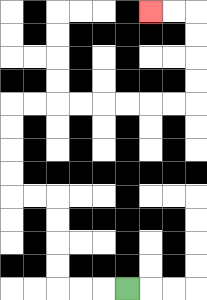{'start': '[5, 12]', 'end': '[6, 0]', 'path_directions': 'L,L,L,U,U,U,U,L,L,U,U,U,U,R,R,R,R,R,R,R,R,U,U,U,U,L,L', 'path_coordinates': '[[5, 12], [4, 12], [3, 12], [2, 12], [2, 11], [2, 10], [2, 9], [2, 8], [1, 8], [0, 8], [0, 7], [0, 6], [0, 5], [0, 4], [1, 4], [2, 4], [3, 4], [4, 4], [5, 4], [6, 4], [7, 4], [8, 4], [8, 3], [8, 2], [8, 1], [8, 0], [7, 0], [6, 0]]'}